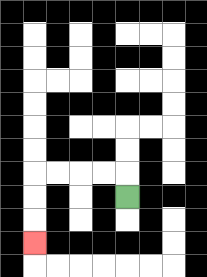{'start': '[5, 8]', 'end': '[1, 10]', 'path_directions': 'U,L,L,L,L,D,D,D', 'path_coordinates': '[[5, 8], [5, 7], [4, 7], [3, 7], [2, 7], [1, 7], [1, 8], [1, 9], [1, 10]]'}